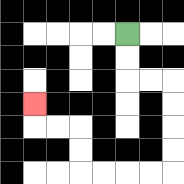{'start': '[5, 1]', 'end': '[1, 4]', 'path_directions': 'D,D,R,R,D,D,D,D,L,L,L,L,U,U,L,L,U', 'path_coordinates': '[[5, 1], [5, 2], [5, 3], [6, 3], [7, 3], [7, 4], [7, 5], [7, 6], [7, 7], [6, 7], [5, 7], [4, 7], [3, 7], [3, 6], [3, 5], [2, 5], [1, 5], [1, 4]]'}